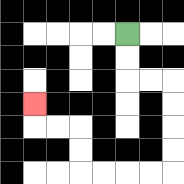{'start': '[5, 1]', 'end': '[1, 4]', 'path_directions': 'D,D,R,R,D,D,D,D,L,L,L,L,U,U,L,L,U', 'path_coordinates': '[[5, 1], [5, 2], [5, 3], [6, 3], [7, 3], [7, 4], [7, 5], [7, 6], [7, 7], [6, 7], [5, 7], [4, 7], [3, 7], [3, 6], [3, 5], [2, 5], [1, 5], [1, 4]]'}